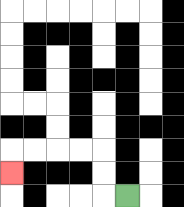{'start': '[5, 8]', 'end': '[0, 7]', 'path_directions': 'L,U,U,L,L,L,L,D', 'path_coordinates': '[[5, 8], [4, 8], [4, 7], [4, 6], [3, 6], [2, 6], [1, 6], [0, 6], [0, 7]]'}